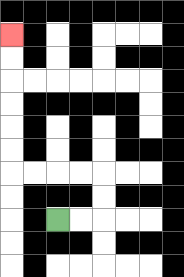{'start': '[2, 9]', 'end': '[0, 1]', 'path_directions': 'R,R,U,U,L,L,L,L,U,U,U,U,U,U', 'path_coordinates': '[[2, 9], [3, 9], [4, 9], [4, 8], [4, 7], [3, 7], [2, 7], [1, 7], [0, 7], [0, 6], [0, 5], [0, 4], [0, 3], [0, 2], [0, 1]]'}